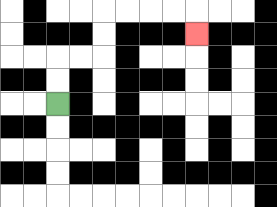{'start': '[2, 4]', 'end': '[8, 1]', 'path_directions': 'U,U,R,R,U,U,R,R,R,R,D', 'path_coordinates': '[[2, 4], [2, 3], [2, 2], [3, 2], [4, 2], [4, 1], [4, 0], [5, 0], [6, 0], [7, 0], [8, 0], [8, 1]]'}